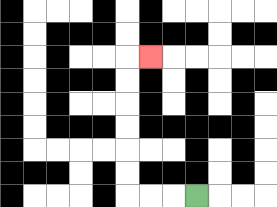{'start': '[8, 8]', 'end': '[6, 2]', 'path_directions': 'L,L,L,U,U,U,U,U,U,R', 'path_coordinates': '[[8, 8], [7, 8], [6, 8], [5, 8], [5, 7], [5, 6], [5, 5], [5, 4], [5, 3], [5, 2], [6, 2]]'}